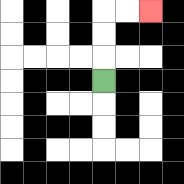{'start': '[4, 3]', 'end': '[6, 0]', 'path_directions': 'U,U,U,R,R', 'path_coordinates': '[[4, 3], [4, 2], [4, 1], [4, 0], [5, 0], [6, 0]]'}